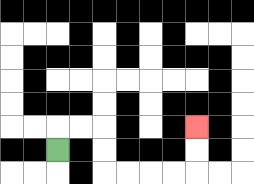{'start': '[2, 6]', 'end': '[8, 5]', 'path_directions': 'U,R,R,D,D,R,R,R,R,U,U', 'path_coordinates': '[[2, 6], [2, 5], [3, 5], [4, 5], [4, 6], [4, 7], [5, 7], [6, 7], [7, 7], [8, 7], [8, 6], [8, 5]]'}